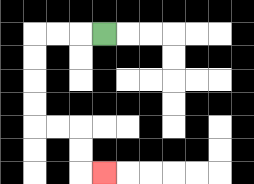{'start': '[4, 1]', 'end': '[4, 7]', 'path_directions': 'L,L,L,D,D,D,D,R,R,D,D,R', 'path_coordinates': '[[4, 1], [3, 1], [2, 1], [1, 1], [1, 2], [1, 3], [1, 4], [1, 5], [2, 5], [3, 5], [3, 6], [3, 7], [4, 7]]'}